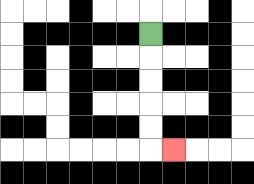{'start': '[6, 1]', 'end': '[7, 6]', 'path_directions': 'D,D,D,D,D,R', 'path_coordinates': '[[6, 1], [6, 2], [6, 3], [6, 4], [6, 5], [6, 6], [7, 6]]'}